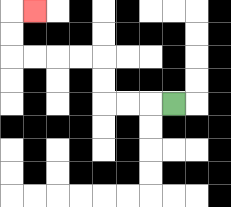{'start': '[7, 4]', 'end': '[1, 0]', 'path_directions': 'L,L,L,U,U,L,L,L,L,U,U,R', 'path_coordinates': '[[7, 4], [6, 4], [5, 4], [4, 4], [4, 3], [4, 2], [3, 2], [2, 2], [1, 2], [0, 2], [0, 1], [0, 0], [1, 0]]'}